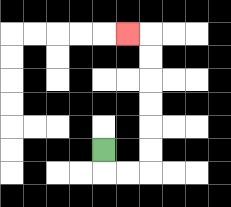{'start': '[4, 6]', 'end': '[5, 1]', 'path_directions': 'D,R,R,U,U,U,U,U,U,L', 'path_coordinates': '[[4, 6], [4, 7], [5, 7], [6, 7], [6, 6], [6, 5], [6, 4], [6, 3], [6, 2], [6, 1], [5, 1]]'}